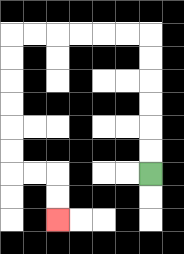{'start': '[6, 7]', 'end': '[2, 9]', 'path_directions': 'U,U,U,U,U,U,L,L,L,L,L,L,D,D,D,D,D,D,R,R,D,D', 'path_coordinates': '[[6, 7], [6, 6], [6, 5], [6, 4], [6, 3], [6, 2], [6, 1], [5, 1], [4, 1], [3, 1], [2, 1], [1, 1], [0, 1], [0, 2], [0, 3], [0, 4], [0, 5], [0, 6], [0, 7], [1, 7], [2, 7], [2, 8], [2, 9]]'}